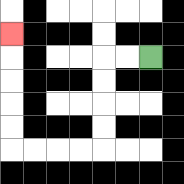{'start': '[6, 2]', 'end': '[0, 1]', 'path_directions': 'L,L,D,D,D,D,L,L,L,L,U,U,U,U,U', 'path_coordinates': '[[6, 2], [5, 2], [4, 2], [4, 3], [4, 4], [4, 5], [4, 6], [3, 6], [2, 6], [1, 6], [0, 6], [0, 5], [0, 4], [0, 3], [0, 2], [0, 1]]'}